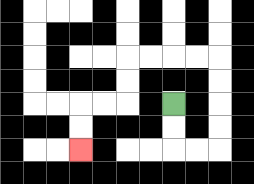{'start': '[7, 4]', 'end': '[3, 6]', 'path_directions': 'D,D,R,R,U,U,U,U,L,L,L,L,D,D,L,L,D,D', 'path_coordinates': '[[7, 4], [7, 5], [7, 6], [8, 6], [9, 6], [9, 5], [9, 4], [9, 3], [9, 2], [8, 2], [7, 2], [6, 2], [5, 2], [5, 3], [5, 4], [4, 4], [3, 4], [3, 5], [3, 6]]'}